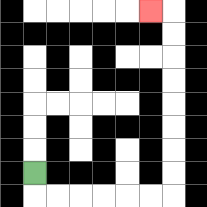{'start': '[1, 7]', 'end': '[6, 0]', 'path_directions': 'D,R,R,R,R,R,R,U,U,U,U,U,U,U,U,L', 'path_coordinates': '[[1, 7], [1, 8], [2, 8], [3, 8], [4, 8], [5, 8], [6, 8], [7, 8], [7, 7], [7, 6], [7, 5], [7, 4], [7, 3], [7, 2], [7, 1], [7, 0], [6, 0]]'}